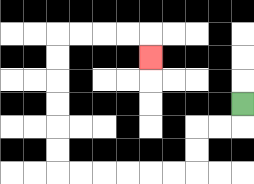{'start': '[10, 4]', 'end': '[6, 2]', 'path_directions': 'D,L,L,D,D,L,L,L,L,L,L,U,U,U,U,U,U,R,R,R,R,D', 'path_coordinates': '[[10, 4], [10, 5], [9, 5], [8, 5], [8, 6], [8, 7], [7, 7], [6, 7], [5, 7], [4, 7], [3, 7], [2, 7], [2, 6], [2, 5], [2, 4], [2, 3], [2, 2], [2, 1], [3, 1], [4, 1], [5, 1], [6, 1], [6, 2]]'}